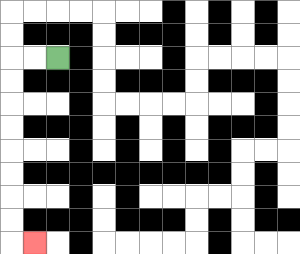{'start': '[2, 2]', 'end': '[1, 10]', 'path_directions': 'L,L,D,D,D,D,D,D,D,D,R', 'path_coordinates': '[[2, 2], [1, 2], [0, 2], [0, 3], [0, 4], [0, 5], [0, 6], [0, 7], [0, 8], [0, 9], [0, 10], [1, 10]]'}